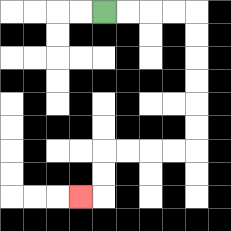{'start': '[4, 0]', 'end': '[3, 8]', 'path_directions': 'R,R,R,R,D,D,D,D,D,D,L,L,L,L,D,D,L', 'path_coordinates': '[[4, 0], [5, 0], [6, 0], [7, 0], [8, 0], [8, 1], [8, 2], [8, 3], [8, 4], [8, 5], [8, 6], [7, 6], [6, 6], [5, 6], [4, 6], [4, 7], [4, 8], [3, 8]]'}